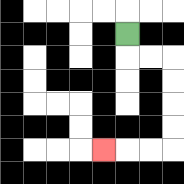{'start': '[5, 1]', 'end': '[4, 6]', 'path_directions': 'D,R,R,D,D,D,D,L,L,L', 'path_coordinates': '[[5, 1], [5, 2], [6, 2], [7, 2], [7, 3], [7, 4], [7, 5], [7, 6], [6, 6], [5, 6], [4, 6]]'}